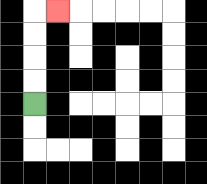{'start': '[1, 4]', 'end': '[2, 0]', 'path_directions': 'U,U,U,U,R', 'path_coordinates': '[[1, 4], [1, 3], [1, 2], [1, 1], [1, 0], [2, 0]]'}